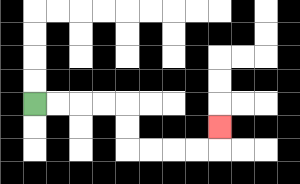{'start': '[1, 4]', 'end': '[9, 5]', 'path_directions': 'R,R,R,R,D,D,R,R,R,R,U', 'path_coordinates': '[[1, 4], [2, 4], [3, 4], [4, 4], [5, 4], [5, 5], [5, 6], [6, 6], [7, 6], [8, 6], [9, 6], [9, 5]]'}